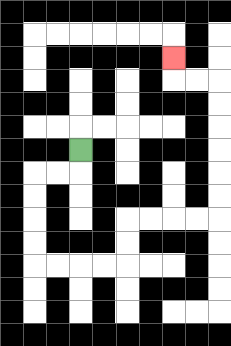{'start': '[3, 6]', 'end': '[7, 2]', 'path_directions': 'D,L,L,D,D,D,D,R,R,R,R,U,U,R,R,R,R,U,U,U,U,U,U,L,L,U', 'path_coordinates': '[[3, 6], [3, 7], [2, 7], [1, 7], [1, 8], [1, 9], [1, 10], [1, 11], [2, 11], [3, 11], [4, 11], [5, 11], [5, 10], [5, 9], [6, 9], [7, 9], [8, 9], [9, 9], [9, 8], [9, 7], [9, 6], [9, 5], [9, 4], [9, 3], [8, 3], [7, 3], [7, 2]]'}